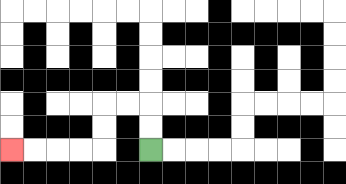{'start': '[6, 6]', 'end': '[0, 6]', 'path_directions': 'U,U,L,L,D,D,L,L,L,L', 'path_coordinates': '[[6, 6], [6, 5], [6, 4], [5, 4], [4, 4], [4, 5], [4, 6], [3, 6], [2, 6], [1, 6], [0, 6]]'}